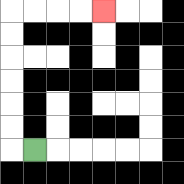{'start': '[1, 6]', 'end': '[4, 0]', 'path_directions': 'L,U,U,U,U,U,U,R,R,R,R', 'path_coordinates': '[[1, 6], [0, 6], [0, 5], [0, 4], [0, 3], [0, 2], [0, 1], [0, 0], [1, 0], [2, 0], [3, 0], [4, 0]]'}